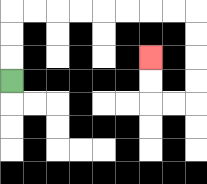{'start': '[0, 3]', 'end': '[6, 2]', 'path_directions': 'U,U,U,R,R,R,R,R,R,R,R,D,D,D,D,L,L,U,U', 'path_coordinates': '[[0, 3], [0, 2], [0, 1], [0, 0], [1, 0], [2, 0], [3, 0], [4, 0], [5, 0], [6, 0], [7, 0], [8, 0], [8, 1], [8, 2], [8, 3], [8, 4], [7, 4], [6, 4], [6, 3], [6, 2]]'}